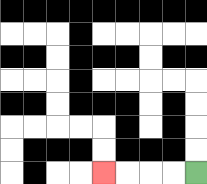{'start': '[8, 7]', 'end': '[4, 7]', 'path_directions': 'L,L,L,L', 'path_coordinates': '[[8, 7], [7, 7], [6, 7], [5, 7], [4, 7]]'}